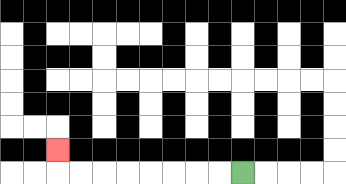{'start': '[10, 7]', 'end': '[2, 6]', 'path_directions': 'L,L,L,L,L,L,L,L,U', 'path_coordinates': '[[10, 7], [9, 7], [8, 7], [7, 7], [6, 7], [5, 7], [4, 7], [3, 7], [2, 7], [2, 6]]'}